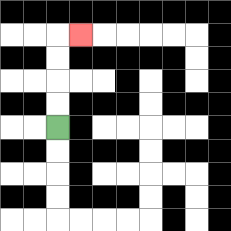{'start': '[2, 5]', 'end': '[3, 1]', 'path_directions': 'U,U,U,U,R', 'path_coordinates': '[[2, 5], [2, 4], [2, 3], [2, 2], [2, 1], [3, 1]]'}